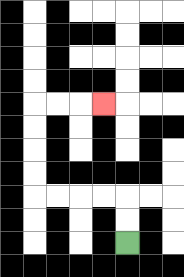{'start': '[5, 10]', 'end': '[4, 4]', 'path_directions': 'U,U,L,L,L,L,U,U,U,U,R,R,R', 'path_coordinates': '[[5, 10], [5, 9], [5, 8], [4, 8], [3, 8], [2, 8], [1, 8], [1, 7], [1, 6], [1, 5], [1, 4], [2, 4], [3, 4], [4, 4]]'}